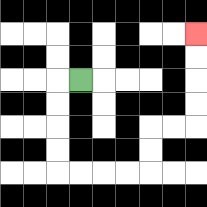{'start': '[3, 3]', 'end': '[8, 1]', 'path_directions': 'L,D,D,D,D,R,R,R,R,U,U,R,R,U,U,U,U', 'path_coordinates': '[[3, 3], [2, 3], [2, 4], [2, 5], [2, 6], [2, 7], [3, 7], [4, 7], [5, 7], [6, 7], [6, 6], [6, 5], [7, 5], [8, 5], [8, 4], [8, 3], [8, 2], [8, 1]]'}